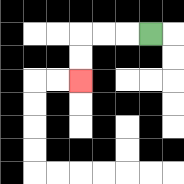{'start': '[6, 1]', 'end': '[3, 3]', 'path_directions': 'L,L,L,D,D', 'path_coordinates': '[[6, 1], [5, 1], [4, 1], [3, 1], [3, 2], [3, 3]]'}